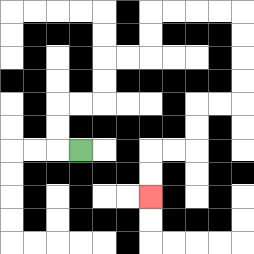{'start': '[3, 6]', 'end': '[6, 8]', 'path_directions': 'L,U,U,R,R,U,U,R,R,U,U,R,R,R,R,D,D,D,D,L,L,D,D,L,L,D,D', 'path_coordinates': '[[3, 6], [2, 6], [2, 5], [2, 4], [3, 4], [4, 4], [4, 3], [4, 2], [5, 2], [6, 2], [6, 1], [6, 0], [7, 0], [8, 0], [9, 0], [10, 0], [10, 1], [10, 2], [10, 3], [10, 4], [9, 4], [8, 4], [8, 5], [8, 6], [7, 6], [6, 6], [6, 7], [6, 8]]'}